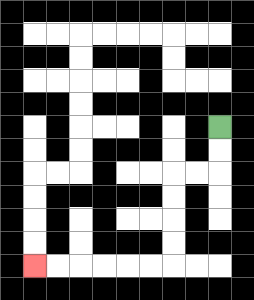{'start': '[9, 5]', 'end': '[1, 11]', 'path_directions': 'D,D,L,L,D,D,D,D,L,L,L,L,L,L', 'path_coordinates': '[[9, 5], [9, 6], [9, 7], [8, 7], [7, 7], [7, 8], [7, 9], [7, 10], [7, 11], [6, 11], [5, 11], [4, 11], [3, 11], [2, 11], [1, 11]]'}